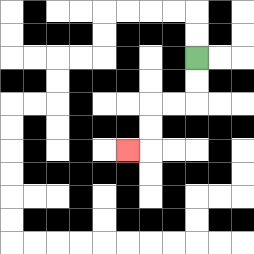{'start': '[8, 2]', 'end': '[5, 6]', 'path_directions': 'D,D,L,L,D,D,L', 'path_coordinates': '[[8, 2], [8, 3], [8, 4], [7, 4], [6, 4], [6, 5], [6, 6], [5, 6]]'}